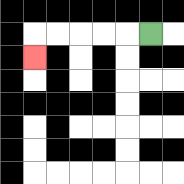{'start': '[6, 1]', 'end': '[1, 2]', 'path_directions': 'L,L,L,L,L,D', 'path_coordinates': '[[6, 1], [5, 1], [4, 1], [3, 1], [2, 1], [1, 1], [1, 2]]'}